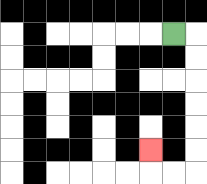{'start': '[7, 1]', 'end': '[6, 6]', 'path_directions': 'R,D,D,D,D,D,D,L,L,U', 'path_coordinates': '[[7, 1], [8, 1], [8, 2], [8, 3], [8, 4], [8, 5], [8, 6], [8, 7], [7, 7], [6, 7], [6, 6]]'}